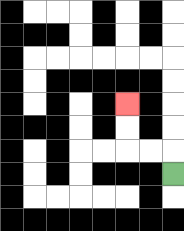{'start': '[7, 7]', 'end': '[5, 4]', 'path_directions': 'U,L,L,U,U', 'path_coordinates': '[[7, 7], [7, 6], [6, 6], [5, 6], [5, 5], [5, 4]]'}